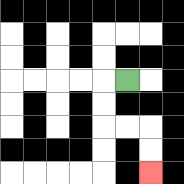{'start': '[5, 3]', 'end': '[6, 7]', 'path_directions': 'L,D,D,R,R,D,D', 'path_coordinates': '[[5, 3], [4, 3], [4, 4], [4, 5], [5, 5], [6, 5], [6, 6], [6, 7]]'}